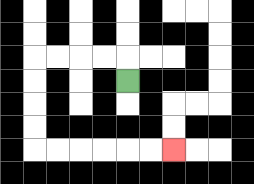{'start': '[5, 3]', 'end': '[7, 6]', 'path_directions': 'U,L,L,L,L,D,D,D,D,R,R,R,R,R,R', 'path_coordinates': '[[5, 3], [5, 2], [4, 2], [3, 2], [2, 2], [1, 2], [1, 3], [1, 4], [1, 5], [1, 6], [2, 6], [3, 6], [4, 6], [5, 6], [6, 6], [7, 6]]'}